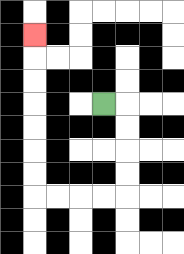{'start': '[4, 4]', 'end': '[1, 1]', 'path_directions': 'R,D,D,D,D,L,L,L,L,U,U,U,U,U,U,U', 'path_coordinates': '[[4, 4], [5, 4], [5, 5], [5, 6], [5, 7], [5, 8], [4, 8], [3, 8], [2, 8], [1, 8], [1, 7], [1, 6], [1, 5], [1, 4], [1, 3], [1, 2], [1, 1]]'}